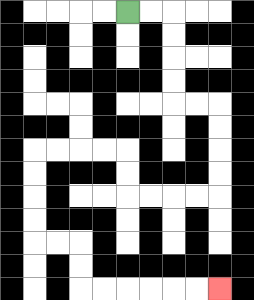{'start': '[5, 0]', 'end': '[9, 12]', 'path_directions': 'R,R,D,D,D,D,R,R,D,D,D,D,L,L,L,L,U,U,L,L,L,L,D,D,D,D,R,R,D,D,R,R,R,R,R,R', 'path_coordinates': '[[5, 0], [6, 0], [7, 0], [7, 1], [7, 2], [7, 3], [7, 4], [8, 4], [9, 4], [9, 5], [9, 6], [9, 7], [9, 8], [8, 8], [7, 8], [6, 8], [5, 8], [5, 7], [5, 6], [4, 6], [3, 6], [2, 6], [1, 6], [1, 7], [1, 8], [1, 9], [1, 10], [2, 10], [3, 10], [3, 11], [3, 12], [4, 12], [5, 12], [6, 12], [7, 12], [8, 12], [9, 12]]'}